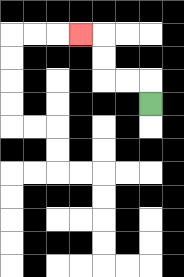{'start': '[6, 4]', 'end': '[3, 1]', 'path_directions': 'U,L,L,U,U,L', 'path_coordinates': '[[6, 4], [6, 3], [5, 3], [4, 3], [4, 2], [4, 1], [3, 1]]'}